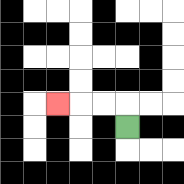{'start': '[5, 5]', 'end': '[2, 4]', 'path_directions': 'U,L,L,L', 'path_coordinates': '[[5, 5], [5, 4], [4, 4], [3, 4], [2, 4]]'}